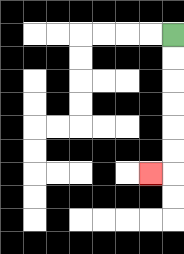{'start': '[7, 1]', 'end': '[6, 7]', 'path_directions': 'D,D,D,D,D,D,L', 'path_coordinates': '[[7, 1], [7, 2], [7, 3], [7, 4], [7, 5], [7, 6], [7, 7], [6, 7]]'}